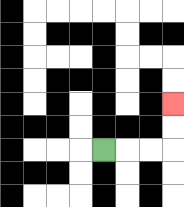{'start': '[4, 6]', 'end': '[7, 4]', 'path_directions': 'R,R,R,U,U', 'path_coordinates': '[[4, 6], [5, 6], [6, 6], [7, 6], [7, 5], [7, 4]]'}